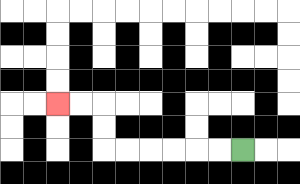{'start': '[10, 6]', 'end': '[2, 4]', 'path_directions': 'L,L,L,L,L,L,U,U,L,L', 'path_coordinates': '[[10, 6], [9, 6], [8, 6], [7, 6], [6, 6], [5, 6], [4, 6], [4, 5], [4, 4], [3, 4], [2, 4]]'}